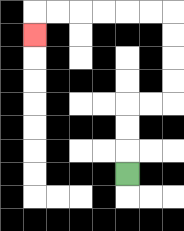{'start': '[5, 7]', 'end': '[1, 1]', 'path_directions': 'U,U,U,R,R,U,U,U,U,L,L,L,L,L,L,D', 'path_coordinates': '[[5, 7], [5, 6], [5, 5], [5, 4], [6, 4], [7, 4], [7, 3], [7, 2], [7, 1], [7, 0], [6, 0], [5, 0], [4, 0], [3, 0], [2, 0], [1, 0], [1, 1]]'}